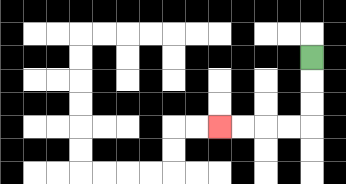{'start': '[13, 2]', 'end': '[9, 5]', 'path_directions': 'D,D,D,L,L,L,L', 'path_coordinates': '[[13, 2], [13, 3], [13, 4], [13, 5], [12, 5], [11, 5], [10, 5], [9, 5]]'}